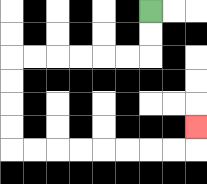{'start': '[6, 0]', 'end': '[8, 5]', 'path_directions': 'D,D,L,L,L,L,L,L,D,D,D,D,R,R,R,R,R,R,R,R,U', 'path_coordinates': '[[6, 0], [6, 1], [6, 2], [5, 2], [4, 2], [3, 2], [2, 2], [1, 2], [0, 2], [0, 3], [0, 4], [0, 5], [0, 6], [1, 6], [2, 6], [3, 6], [4, 6], [5, 6], [6, 6], [7, 6], [8, 6], [8, 5]]'}